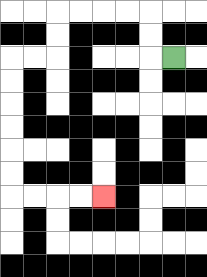{'start': '[7, 2]', 'end': '[4, 8]', 'path_directions': 'L,U,U,L,L,L,L,D,D,L,L,D,D,D,D,D,D,R,R,R,R', 'path_coordinates': '[[7, 2], [6, 2], [6, 1], [6, 0], [5, 0], [4, 0], [3, 0], [2, 0], [2, 1], [2, 2], [1, 2], [0, 2], [0, 3], [0, 4], [0, 5], [0, 6], [0, 7], [0, 8], [1, 8], [2, 8], [3, 8], [4, 8]]'}